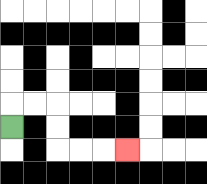{'start': '[0, 5]', 'end': '[5, 6]', 'path_directions': 'U,R,R,D,D,R,R,R', 'path_coordinates': '[[0, 5], [0, 4], [1, 4], [2, 4], [2, 5], [2, 6], [3, 6], [4, 6], [5, 6]]'}